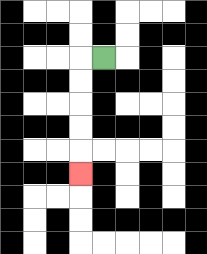{'start': '[4, 2]', 'end': '[3, 7]', 'path_directions': 'L,D,D,D,D,D', 'path_coordinates': '[[4, 2], [3, 2], [3, 3], [3, 4], [3, 5], [3, 6], [3, 7]]'}